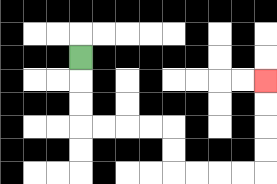{'start': '[3, 2]', 'end': '[11, 3]', 'path_directions': 'D,D,D,R,R,R,R,D,D,R,R,R,R,U,U,U,U', 'path_coordinates': '[[3, 2], [3, 3], [3, 4], [3, 5], [4, 5], [5, 5], [6, 5], [7, 5], [7, 6], [7, 7], [8, 7], [9, 7], [10, 7], [11, 7], [11, 6], [11, 5], [11, 4], [11, 3]]'}